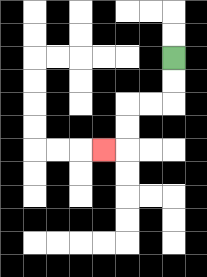{'start': '[7, 2]', 'end': '[4, 6]', 'path_directions': 'D,D,L,L,D,D,L', 'path_coordinates': '[[7, 2], [7, 3], [7, 4], [6, 4], [5, 4], [5, 5], [5, 6], [4, 6]]'}